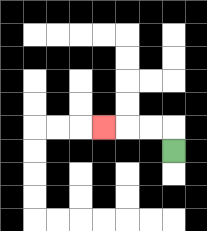{'start': '[7, 6]', 'end': '[4, 5]', 'path_directions': 'U,L,L,L', 'path_coordinates': '[[7, 6], [7, 5], [6, 5], [5, 5], [4, 5]]'}